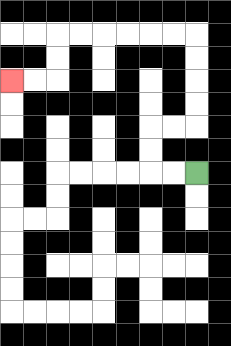{'start': '[8, 7]', 'end': '[0, 3]', 'path_directions': 'L,L,U,U,R,R,U,U,U,U,L,L,L,L,L,L,D,D,L,L', 'path_coordinates': '[[8, 7], [7, 7], [6, 7], [6, 6], [6, 5], [7, 5], [8, 5], [8, 4], [8, 3], [8, 2], [8, 1], [7, 1], [6, 1], [5, 1], [4, 1], [3, 1], [2, 1], [2, 2], [2, 3], [1, 3], [0, 3]]'}